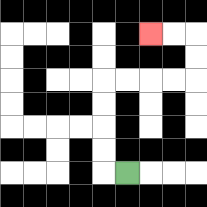{'start': '[5, 7]', 'end': '[6, 1]', 'path_directions': 'L,U,U,U,U,R,R,R,R,U,U,L,L', 'path_coordinates': '[[5, 7], [4, 7], [4, 6], [4, 5], [4, 4], [4, 3], [5, 3], [6, 3], [7, 3], [8, 3], [8, 2], [8, 1], [7, 1], [6, 1]]'}